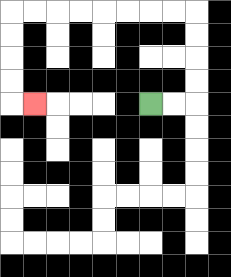{'start': '[6, 4]', 'end': '[1, 4]', 'path_directions': 'R,R,U,U,U,U,L,L,L,L,L,L,L,L,D,D,D,D,R', 'path_coordinates': '[[6, 4], [7, 4], [8, 4], [8, 3], [8, 2], [8, 1], [8, 0], [7, 0], [6, 0], [5, 0], [4, 0], [3, 0], [2, 0], [1, 0], [0, 0], [0, 1], [0, 2], [0, 3], [0, 4], [1, 4]]'}